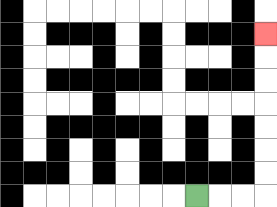{'start': '[8, 8]', 'end': '[11, 1]', 'path_directions': 'R,R,R,U,U,U,U,U,U,U', 'path_coordinates': '[[8, 8], [9, 8], [10, 8], [11, 8], [11, 7], [11, 6], [11, 5], [11, 4], [11, 3], [11, 2], [11, 1]]'}